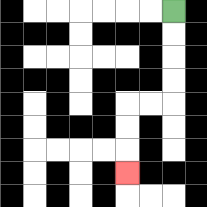{'start': '[7, 0]', 'end': '[5, 7]', 'path_directions': 'D,D,D,D,L,L,D,D,D', 'path_coordinates': '[[7, 0], [7, 1], [7, 2], [7, 3], [7, 4], [6, 4], [5, 4], [5, 5], [5, 6], [5, 7]]'}